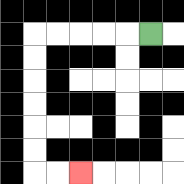{'start': '[6, 1]', 'end': '[3, 7]', 'path_directions': 'L,L,L,L,L,D,D,D,D,D,D,R,R', 'path_coordinates': '[[6, 1], [5, 1], [4, 1], [3, 1], [2, 1], [1, 1], [1, 2], [1, 3], [1, 4], [1, 5], [1, 6], [1, 7], [2, 7], [3, 7]]'}